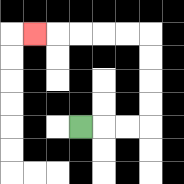{'start': '[3, 5]', 'end': '[1, 1]', 'path_directions': 'R,R,R,U,U,U,U,L,L,L,L,L', 'path_coordinates': '[[3, 5], [4, 5], [5, 5], [6, 5], [6, 4], [6, 3], [6, 2], [6, 1], [5, 1], [4, 1], [3, 1], [2, 1], [1, 1]]'}